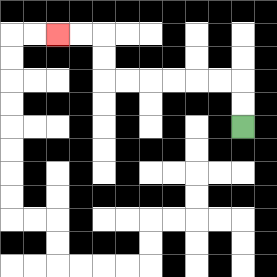{'start': '[10, 5]', 'end': '[2, 1]', 'path_directions': 'U,U,L,L,L,L,L,L,U,U,L,L', 'path_coordinates': '[[10, 5], [10, 4], [10, 3], [9, 3], [8, 3], [7, 3], [6, 3], [5, 3], [4, 3], [4, 2], [4, 1], [3, 1], [2, 1]]'}